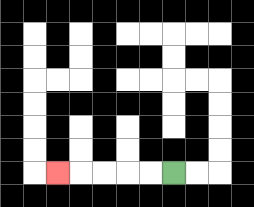{'start': '[7, 7]', 'end': '[2, 7]', 'path_directions': 'L,L,L,L,L', 'path_coordinates': '[[7, 7], [6, 7], [5, 7], [4, 7], [3, 7], [2, 7]]'}